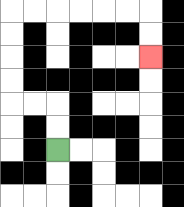{'start': '[2, 6]', 'end': '[6, 2]', 'path_directions': 'U,U,L,L,U,U,U,U,R,R,R,R,R,R,D,D', 'path_coordinates': '[[2, 6], [2, 5], [2, 4], [1, 4], [0, 4], [0, 3], [0, 2], [0, 1], [0, 0], [1, 0], [2, 0], [3, 0], [4, 0], [5, 0], [6, 0], [6, 1], [6, 2]]'}